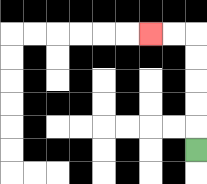{'start': '[8, 6]', 'end': '[6, 1]', 'path_directions': 'U,U,U,U,U,L,L', 'path_coordinates': '[[8, 6], [8, 5], [8, 4], [8, 3], [8, 2], [8, 1], [7, 1], [6, 1]]'}